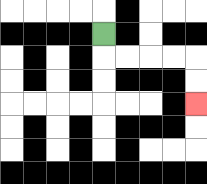{'start': '[4, 1]', 'end': '[8, 4]', 'path_directions': 'D,R,R,R,R,D,D', 'path_coordinates': '[[4, 1], [4, 2], [5, 2], [6, 2], [7, 2], [8, 2], [8, 3], [8, 4]]'}